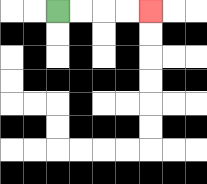{'start': '[2, 0]', 'end': '[6, 0]', 'path_directions': 'R,R,R,R', 'path_coordinates': '[[2, 0], [3, 0], [4, 0], [5, 0], [6, 0]]'}